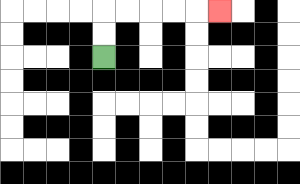{'start': '[4, 2]', 'end': '[9, 0]', 'path_directions': 'U,U,R,R,R,R,R', 'path_coordinates': '[[4, 2], [4, 1], [4, 0], [5, 0], [6, 0], [7, 0], [8, 0], [9, 0]]'}